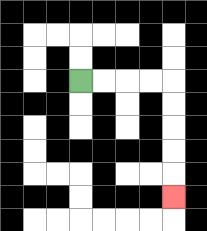{'start': '[3, 3]', 'end': '[7, 8]', 'path_directions': 'R,R,R,R,D,D,D,D,D', 'path_coordinates': '[[3, 3], [4, 3], [5, 3], [6, 3], [7, 3], [7, 4], [7, 5], [7, 6], [7, 7], [7, 8]]'}